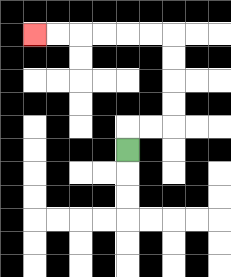{'start': '[5, 6]', 'end': '[1, 1]', 'path_directions': 'U,R,R,U,U,U,U,L,L,L,L,L,L', 'path_coordinates': '[[5, 6], [5, 5], [6, 5], [7, 5], [7, 4], [7, 3], [7, 2], [7, 1], [6, 1], [5, 1], [4, 1], [3, 1], [2, 1], [1, 1]]'}